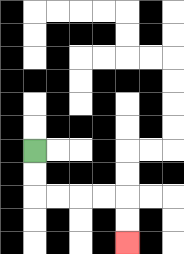{'start': '[1, 6]', 'end': '[5, 10]', 'path_directions': 'D,D,R,R,R,R,D,D', 'path_coordinates': '[[1, 6], [1, 7], [1, 8], [2, 8], [3, 8], [4, 8], [5, 8], [5, 9], [5, 10]]'}